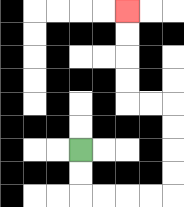{'start': '[3, 6]', 'end': '[5, 0]', 'path_directions': 'D,D,R,R,R,R,U,U,U,U,L,L,U,U,U,U', 'path_coordinates': '[[3, 6], [3, 7], [3, 8], [4, 8], [5, 8], [6, 8], [7, 8], [7, 7], [7, 6], [7, 5], [7, 4], [6, 4], [5, 4], [5, 3], [5, 2], [5, 1], [5, 0]]'}